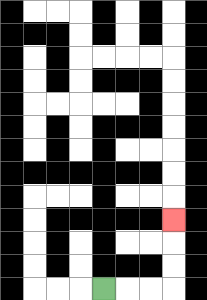{'start': '[4, 12]', 'end': '[7, 9]', 'path_directions': 'R,R,R,U,U,U', 'path_coordinates': '[[4, 12], [5, 12], [6, 12], [7, 12], [7, 11], [7, 10], [7, 9]]'}